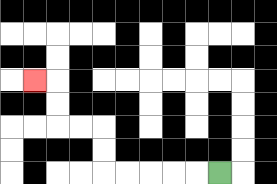{'start': '[9, 7]', 'end': '[1, 3]', 'path_directions': 'L,L,L,L,L,U,U,L,L,U,U,L', 'path_coordinates': '[[9, 7], [8, 7], [7, 7], [6, 7], [5, 7], [4, 7], [4, 6], [4, 5], [3, 5], [2, 5], [2, 4], [2, 3], [1, 3]]'}